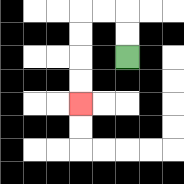{'start': '[5, 2]', 'end': '[3, 4]', 'path_directions': 'U,U,L,L,D,D,D,D', 'path_coordinates': '[[5, 2], [5, 1], [5, 0], [4, 0], [3, 0], [3, 1], [3, 2], [3, 3], [3, 4]]'}